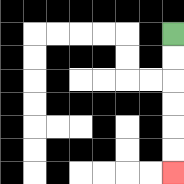{'start': '[7, 1]', 'end': '[7, 7]', 'path_directions': 'D,D,D,D,D,D', 'path_coordinates': '[[7, 1], [7, 2], [7, 3], [7, 4], [7, 5], [7, 6], [7, 7]]'}